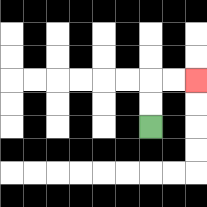{'start': '[6, 5]', 'end': '[8, 3]', 'path_directions': 'U,U,R,R', 'path_coordinates': '[[6, 5], [6, 4], [6, 3], [7, 3], [8, 3]]'}